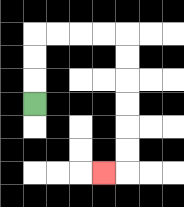{'start': '[1, 4]', 'end': '[4, 7]', 'path_directions': 'U,U,U,R,R,R,R,D,D,D,D,D,D,L', 'path_coordinates': '[[1, 4], [1, 3], [1, 2], [1, 1], [2, 1], [3, 1], [4, 1], [5, 1], [5, 2], [5, 3], [5, 4], [5, 5], [5, 6], [5, 7], [4, 7]]'}